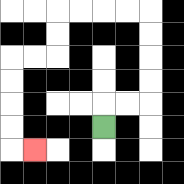{'start': '[4, 5]', 'end': '[1, 6]', 'path_directions': 'U,R,R,U,U,U,U,L,L,L,L,D,D,L,L,D,D,D,D,R', 'path_coordinates': '[[4, 5], [4, 4], [5, 4], [6, 4], [6, 3], [6, 2], [6, 1], [6, 0], [5, 0], [4, 0], [3, 0], [2, 0], [2, 1], [2, 2], [1, 2], [0, 2], [0, 3], [0, 4], [0, 5], [0, 6], [1, 6]]'}